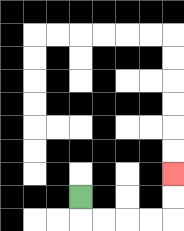{'start': '[3, 8]', 'end': '[7, 7]', 'path_directions': 'D,R,R,R,R,U,U', 'path_coordinates': '[[3, 8], [3, 9], [4, 9], [5, 9], [6, 9], [7, 9], [7, 8], [7, 7]]'}